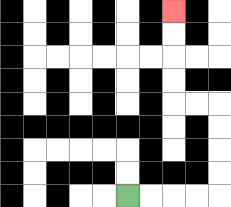{'start': '[5, 8]', 'end': '[7, 0]', 'path_directions': 'R,R,R,R,U,U,U,U,L,L,U,U,U,U', 'path_coordinates': '[[5, 8], [6, 8], [7, 8], [8, 8], [9, 8], [9, 7], [9, 6], [9, 5], [9, 4], [8, 4], [7, 4], [7, 3], [7, 2], [7, 1], [7, 0]]'}